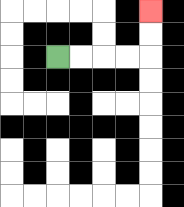{'start': '[2, 2]', 'end': '[6, 0]', 'path_directions': 'R,R,R,R,U,U', 'path_coordinates': '[[2, 2], [3, 2], [4, 2], [5, 2], [6, 2], [6, 1], [6, 0]]'}